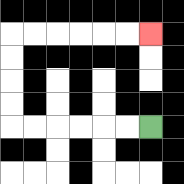{'start': '[6, 5]', 'end': '[6, 1]', 'path_directions': 'L,L,L,L,L,L,U,U,U,U,R,R,R,R,R,R', 'path_coordinates': '[[6, 5], [5, 5], [4, 5], [3, 5], [2, 5], [1, 5], [0, 5], [0, 4], [0, 3], [0, 2], [0, 1], [1, 1], [2, 1], [3, 1], [4, 1], [5, 1], [6, 1]]'}